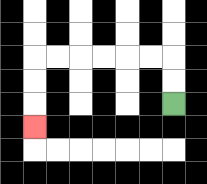{'start': '[7, 4]', 'end': '[1, 5]', 'path_directions': 'U,U,L,L,L,L,L,L,D,D,D', 'path_coordinates': '[[7, 4], [7, 3], [7, 2], [6, 2], [5, 2], [4, 2], [3, 2], [2, 2], [1, 2], [1, 3], [1, 4], [1, 5]]'}